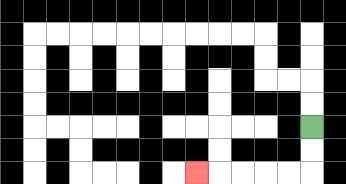{'start': '[13, 5]', 'end': '[8, 7]', 'path_directions': 'D,D,L,L,L,L,L', 'path_coordinates': '[[13, 5], [13, 6], [13, 7], [12, 7], [11, 7], [10, 7], [9, 7], [8, 7]]'}